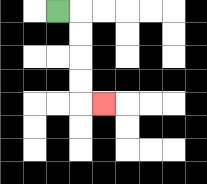{'start': '[2, 0]', 'end': '[4, 4]', 'path_directions': 'R,D,D,D,D,R', 'path_coordinates': '[[2, 0], [3, 0], [3, 1], [3, 2], [3, 3], [3, 4], [4, 4]]'}